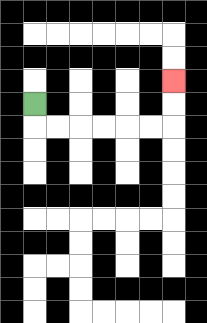{'start': '[1, 4]', 'end': '[7, 3]', 'path_directions': 'D,R,R,R,R,R,R,U,U', 'path_coordinates': '[[1, 4], [1, 5], [2, 5], [3, 5], [4, 5], [5, 5], [6, 5], [7, 5], [7, 4], [7, 3]]'}